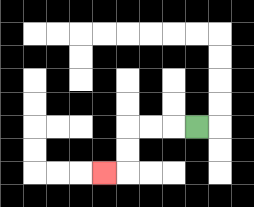{'start': '[8, 5]', 'end': '[4, 7]', 'path_directions': 'L,L,L,D,D,L', 'path_coordinates': '[[8, 5], [7, 5], [6, 5], [5, 5], [5, 6], [5, 7], [4, 7]]'}